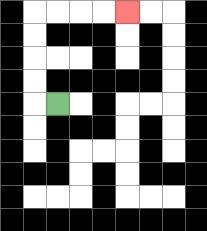{'start': '[2, 4]', 'end': '[5, 0]', 'path_directions': 'L,U,U,U,U,R,R,R,R', 'path_coordinates': '[[2, 4], [1, 4], [1, 3], [1, 2], [1, 1], [1, 0], [2, 0], [3, 0], [4, 0], [5, 0]]'}